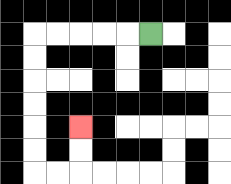{'start': '[6, 1]', 'end': '[3, 5]', 'path_directions': 'L,L,L,L,L,D,D,D,D,D,D,R,R,U,U', 'path_coordinates': '[[6, 1], [5, 1], [4, 1], [3, 1], [2, 1], [1, 1], [1, 2], [1, 3], [1, 4], [1, 5], [1, 6], [1, 7], [2, 7], [3, 7], [3, 6], [3, 5]]'}